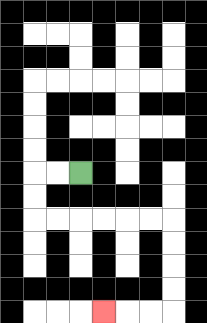{'start': '[3, 7]', 'end': '[4, 13]', 'path_directions': 'L,L,D,D,R,R,R,R,R,R,D,D,D,D,L,L,L', 'path_coordinates': '[[3, 7], [2, 7], [1, 7], [1, 8], [1, 9], [2, 9], [3, 9], [4, 9], [5, 9], [6, 9], [7, 9], [7, 10], [7, 11], [7, 12], [7, 13], [6, 13], [5, 13], [4, 13]]'}